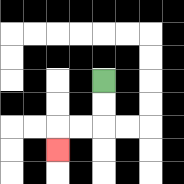{'start': '[4, 3]', 'end': '[2, 6]', 'path_directions': 'D,D,L,L,D', 'path_coordinates': '[[4, 3], [4, 4], [4, 5], [3, 5], [2, 5], [2, 6]]'}